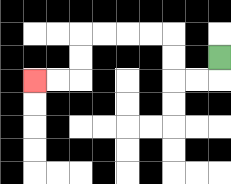{'start': '[9, 2]', 'end': '[1, 3]', 'path_directions': 'D,L,L,U,U,L,L,L,L,D,D,L,L', 'path_coordinates': '[[9, 2], [9, 3], [8, 3], [7, 3], [7, 2], [7, 1], [6, 1], [5, 1], [4, 1], [3, 1], [3, 2], [3, 3], [2, 3], [1, 3]]'}